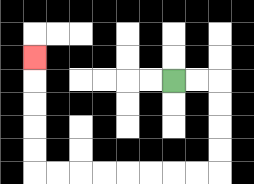{'start': '[7, 3]', 'end': '[1, 2]', 'path_directions': 'R,R,D,D,D,D,L,L,L,L,L,L,L,L,U,U,U,U,U', 'path_coordinates': '[[7, 3], [8, 3], [9, 3], [9, 4], [9, 5], [9, 6], [9, 7], [8, 7], [7, 7], [6, 7], [5, 7], [4, 7], [3, 7], [2, 7], [1, 7], [1, 6], [1, 5], [1, 4], [1, 3], [1, 2]]'}